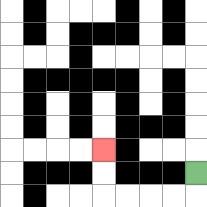{'start': '[8, 7]', 'end': '[4, 6]', 'path_directions': 'D,L,L,L,L,U,U', 'path_coordinates': '[[8, 7], [8, 8], [7, 8], [6, 8], [5, 8], [4, 8], [4, 7], [4, 6]]'}